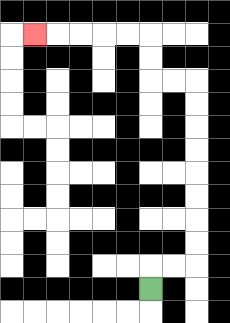{'start': '[6, 12]', 'end': '[1, 1]', 'path_directions': 'U,R,R,U,U,U,U,U,U,U,U,L,L,U,U,L,L,L,L,L', 'path_coordinates': '[[6, 12], [6, 11], [7, 11], [8, 11], [8, 10], [8, 9], [8, 8], [8, 7], [8, 6], [8, 5], [8, 4], [8, 3], [7, 3], [6, 3], [6, 2], [6, 1], [5, 1], [4, 1], [3, 1], [2, 1], [1, 1]]'}